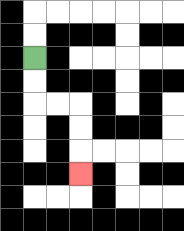{'start': '[1, 2]', 'end': '[3, 7]', 'path_directions': 'D,D,R,R,D,D,D', 'path_coordinates': '[[1, 2], [1, 3], [1, 4], [2, 4], [3, 4], [3, 5], [3, 6], [3, 7]]'}